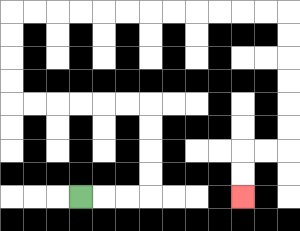{'start': '[3, 8]', 'end': '[10, 8]', 'path_directions': 'R,R,R,U,U,U,U,L,L,L,L,L,L,U,U,U,U,R,R,R,R,R,R,R,R,R,R,R,R,D,D,D,D,D,D,L,L,D,D', 'path_coordinates': '[[3, 8], [4, 8], [5, 8], [6, 8], [6, 7], [6, 6], [6, 5], [6, 4], [5, 4], [4, 4], [3, 4], [2, 4], [1, 4], [0, 4], [0, 3], [0, 2], [0, 1], [0, 0], [1, 0], [2, 0], [3, 0], [4, 0], [5, 0], [6, 0], [7, 0], [8, 0], [9, 0], [10, 0], [11, 0], [12, 0], [12, 1], [12, 2], [12, 3], [12, 4], [12, 5], [12, 6], [11, 6], [10, 6], [10, 7], [10, 8]]'}